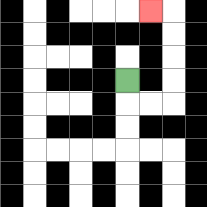{'start': '[5, 3]', 'end': '[6, 0]', 'path_directions': 'D,R,R,U,U,U,U,L', 'path_coordinates': '[[5, 3], [5, 4], [6, 4], [7, 4], [7, 3], [7, 2], [7, 1], [7, 0], [6, 0]]'}